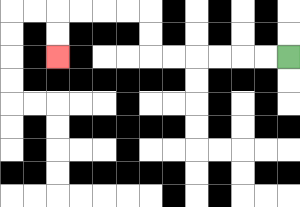{'start': '[12, 2]', 'end': '[2, 2]', 'path_directions': 'L,L,L,L,L,L,U,U,L,L,L,L,D,D', 'path_coordinates': '[[12, 2], [11, 2], [10, 2], [9, 2], [8, 2], [7, 2], [6, 2], [6, 1], [6, 0], [5, 0], [4, 0], [3, 0], [2, 0], [2, 1], [2, 2]]'}